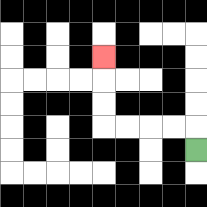{'start': '[8, 6]', 'end': '[4, 2]', 'path_directions': 'U,L,L,L,L,U,U,U', 'path_coordinates': '[[8, 6], [8, 5], [7, 5], [6, 5], [5, 5], [4, 5], [4, 4], [4, 3], [4, 2]]'}